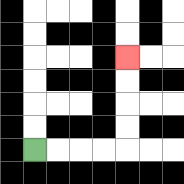{'start': '[1, 6]', 'end': '[5, 2]', 'path_directions': 'R,R,R,R,U,U,U,U', 'path_coordinates': '[[1, 6], [2, 6], [3, 6], [4, 6], [5, 6], [5, 5], [5, 4], [5, 3], [5, 2]]'}